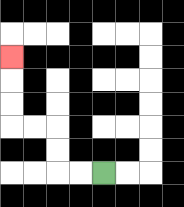{'start': '[4, 7]', 'end': '[0, 2]', 'path_directions': 'L,L,U,U,L,L,U,U,U', 'path_coordinates': '[[4, 7], [3, 7], [2, 7], [2, 6], [2, 5], [1, 5], [0, 5], [0, 4], [0, 3], [0, 2]]'}